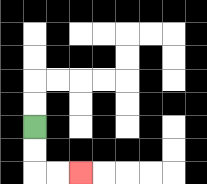{'start': '[1, 5]', 'end': '[3, 7]', 'path_directions': 'D,D,R,R', 'path_coordinates': '[[1, 5], [1, 6], [1, 7], [2, 7], [3, 7]]'}